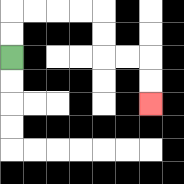{'start': '[0, 2]', 'end': '[6, 4]', 'path_directions': 'U,U,R,R,R,R,D,D,R,R,D,D', 'path_coordinates': '[[0, 2], [0, 1], [0, 0], [1, 0], [2, 0], [3, 0], [4, 0], [4, 1], [4, 2], [5, 2], [6, 2], [6, 3], [6, 4]]'}